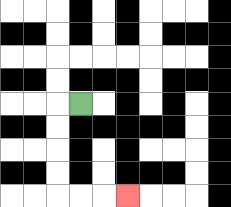{'start': '[3, 4]', 'end': '[5, 8]', 'path_directions': 'L,D,D,D,D,R,R,R', 'path_coordinates': '[[3, 4], [2, 4], [2, 5], [2, 6], [2, 7], [2, 8], [3, 8], [4, 8], [5, 8]]'}